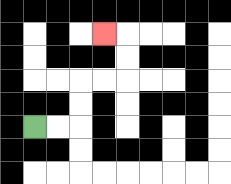{'start': '[1, 5]', 'end': '[4, 1]', 'path_directions': 'R,R,U,U,R,R,U,U,L', 'path_coordinates': '[[1, 5], [2, 5], [3, 5], [3, 4], [3, 3], [4, 3], [5, 3], [5, 2], [5, 1], [4, 1]]'}